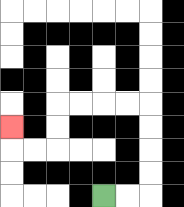{'start': '[4, 8]', 'end': '[0, 5]', 'path_directions': 'R,R,U,U,U,U,L,L,L,L,D,D,L,L,U', 'path_coordinates': '[[4, 8], [5, 8], [6, 8], [6, 7], [6, 6], [6, 5], [6, 4], [5, 4], [4, 4], [3, 4], [2, 4], [2, 5], [2, 6], [1, 6], [0, 6], [0, 5]]'}